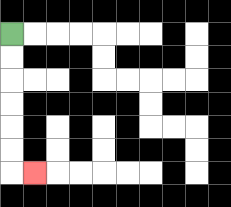{'start': '[0, 1]', 'end': '[1, 7]', 'path_directions': 'D,D,D,D,D,D,R', 'path_coordinates': '[[0, 1], [0, 2], [0, 3], [0, 4], [0, 5], [0, 6], [0, 7], [1, 7]]'}